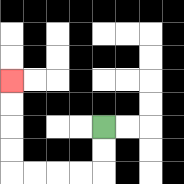{'start': '[4, 5]', 'end': '[0, 3]', 'path_directions': 'D,D,L,L,L,L,U,U,U,U', 'path_coordinates': '[[4, 5], [4, 6], [4, 7], [3, 7], [2, 7], [1, 7], [0, 7], [0, 6], [0, 5], [0, 4], [0, 3]]'}